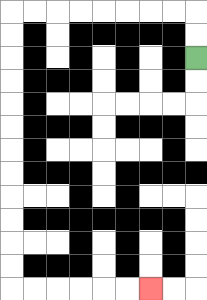{'start': '[8, 2]', 'end': '[6, 12]', 'path_directions': 'U,U,L,L,L,L,L,L,L,L,D,D,D,D,D,D,D,D,D,D,D,D,R,R,R,R,R,R', 'path_coordinates': '[[8, 2], [8, 1], [8, 0], [7, 0], [6, 0], [5, 0], [4, 0], [3, 0], [2, 0], [1, 0], [0, 0], [0, 1], [0, 2], [0, 3], [0, 4], [0, 5], [0, 6], [0, 7], [0, 8], [0, 9], [0, 10], [0, 11], [0, 12], [1, 12], [2, 12], [3, 12], [4, 12], [5, 12], [6, 12]]'}